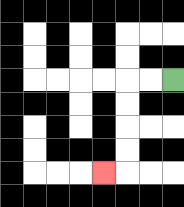{'start': '[7, 3]', 'end': '[4, 7]', 'path_directions': 'L,L,D,D,D,D,L', 'path_coordinates': '[[7, 3], [6, 3], [5, 3], [5, 4], [5, 5], [5, 6], [5, 7], [4, 7]]'}